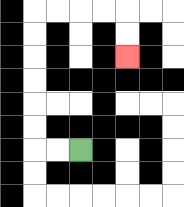{'start': '[3, 6]', 'end': '[5, 2]', 'path_directions': 'L,L,U,U,U,U,U,U,R,R,R,R,D,D', 'path_coordinates': '[[3, 6], [2, 6], [1, 6], [1, 5], [1, 4], [1, 3], [1, 2], [1, 1], [1, 0], [2, 0], [3, 0], [4, 0], [5, 0], [5, 1], [5, 2]]'}